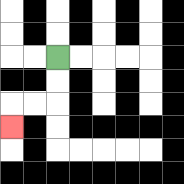{'start': '[2, 2]', 'end': '[0, 5]', 'path_directions': 'D,D,L,L,D', 'path_coordinates': '[[2, 2], [2, 3], [2, 4], [1, 4], [0, 4], [0, 5]]'}